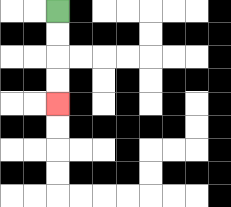{'start': '[2, 0]', 'end': '[2, 4]', 'path_directions': 'D,D,D,D', 'path_coordinates': '[[2, 0], [2, 1], [2, 2], [2, 3], [2, 4]]'}